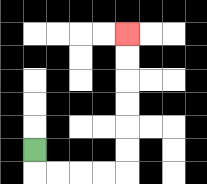{'start': '[1, 6]', 'end': '[5, 1]', 'path_directions': 'D,R,R,R,R,U,U,U,U,U,U', 'path_coordinates': '[[1, 6], [1, 7], [2, 7], [3, 7], [4, 7], [5, 7], [5, 6], [5, 5], [5, 4], [5, 3], [5, 2], [5, 1]]'}